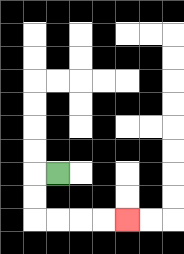{'start': '[2, 7]', 'end': '[5, 9]', 'path_directions': 'L,D,D,R,R,R,R', 'path_coordinates': '[[2, 7], [1, 7], [1, 8], [1, 9], [2, 9], [3, 9], [4, 9], [5, 9]]'}